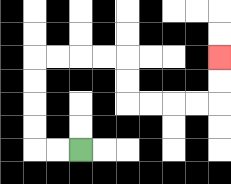{'start': '[3, 6]', 'end': '[9, 2]', 'path_directions': 'L,L,U,U,U,U,R,R,R,R,D,D,R,R,R,R,U,U', 'path_coordinates': '[[3, 6], [2, 6], [1, 6], [1, 5], [1, 4], [1, 3], [1, 2], [2, 2], [3, 2], [4, 2], [5, 2], [5, 3], [5, 4], [6, 4], [7, 4], [8, 4], [9, 4], [9, 3], [9, 2]]'}